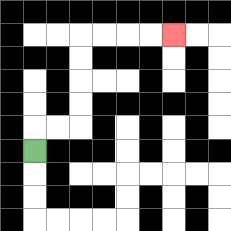{'start': '[1, 6]', 'end': '[7, 1]', 'path_directions': 'U,R,R,U,U,U,U,R,R,R,R', 'path_coordinates': '[[1, 6], [1, 5], [2, 5], [3, 5], [3, 4], [3, 3], [3, 2], [3, 1], [4, 1], [5, 1], [6, 1], [7, 1]]'}